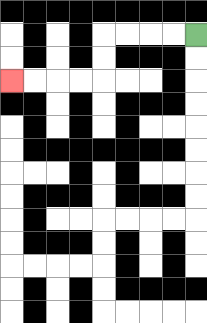{'start': '[8, 1]', 'end': '[0, 3]', 'path_directions': 'L,L,L,L,D,D,L,L,L,L', 'path_coordinates': '[[8, 1], [7, 1], [6, 1], [5, 1], [4, 1], [4, 2], [4, 3], [3, 3], [2, 3], [1, 3], [0, 3]]'}